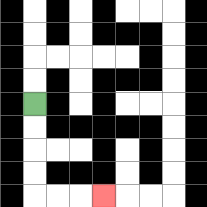{'start': '[1, 4]', 'end': '[4, 8]', 'path_directions': 'D,D,D,D,R,R,R', 'path_coordinates': '[[1, 4], [1, 5], [1, 6], [1, 7], [1, 8], [2, 8], [3, 8], [4, 8]]'}